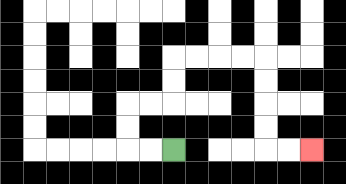{'start': '[7, 6]', 'end': '[13, 6]', 'path_directions': 'L,L,U,U,R,R,U,U,R,R,R,R,D,D,D,D,R,R', 'path_coordinates': '[[7, 6], [6, 6], [5, 6], [5, 5], [5, 4], [6, 4], [7, 4], [7, 3], [7, 2], [8, 2], [9, 2], [10, 2], [11, 2], [11, 3], [11, 4], [11, 5], [11, 6], [12, 6], [13, 6]]'}